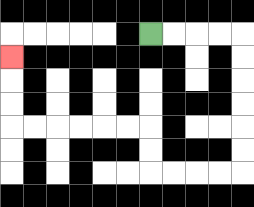{'start': '[6, 1]', 'end': '[0, 2]', 'path_directions': 'R,R,R,R,D,D,D,D,D,D,L,L,L,L,U,U,L,L,L,L,L,L,U,U,U', 'path_coordinates': '[[6, 1], [7, 1], [8, 1], [9, 1], [10, 1], [10, 2], [10, 3], [10, 4], [10, 5], [10, 6], [10, 7], [9, 7], [8, 7], [7, 7], [6, 7], [6, 6], [6, 5], [5, 5], [4, 5], [3, 5], [2, 5], [1, 5], [0, 5], [0, 4], [0, 3], [0, 2]]'}